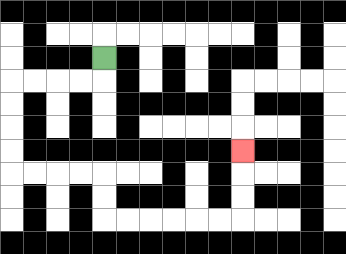{'start': '[4, 2]', 'end': '[10, 6]', 'path_directions': 'D,L,L,L,L,D,D,D,D,R,R,R,R,D,D,R,R,R,R,R,R,U,U,U', 'path_coordinates': '[[4, 2], [4, 3], [3, 3], [2, 3], [1, 3], [0, 3], [0, 4], [0, 5], [0, 6], [0, 7], [1, 7], [2, 7], [3, 7], [4, 7], [4, 8], [4, 9], [5, 9], [6, 9], [7, 9], [8, 9], [9, 9], [10, 9], [10, 8], [10, 7], [10, 6]]'}